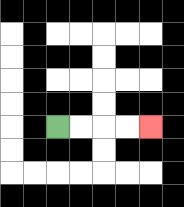{'start': '[2, 5]', 'end': '[6, 5]', 'path_directions': 'R,R,R,R', 'path_coordinates': '[[2, 5], [3, 5], [4, 5], [5, 5], [6, 5]]'}